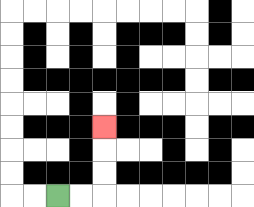{'start': '[2, 8]', 'end': '[4, 5]', 'path_directions': 'R,R,U,U,U', 'path_coordinates': '[[2, 8], [3, 8], [4, 8], [4, 7], [4, 6], [4, 5]]'}